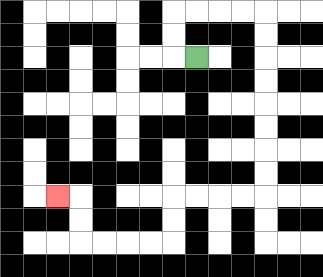{'start': '[8, 2]', 'end': '[2, 8]', 'path_directions': 'L,U,U,R,R,R,R,D,D,D,D,D,D,D,D,L,L,L,L,D,D,L,L,L,L,U,U,L', 'path_coordinates': '[[8, 2], [7, 2], [7, 1], [7, 0], [8, 0], [9, 0], [10, 0], [11, 0], [11, 1], [11, 2], [11, 3], [11, 4], [11, 5], [11, 6], [11, 7], [11, 8], [10, 8], [9, 8], [8, 8], [7, 8], [7, 9], [7, 10], [6, 10], [5, 10], [4, 10], [3, 10], [3, 9], [3, 8], [2, 8]]'}